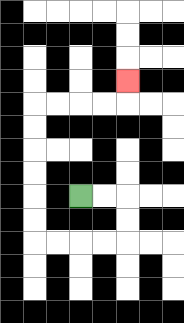{'start': '[3, 8]', 'end': '[5, 3]', 'path_directions': 'R,R,D,D,L,L,L,L,U,U,U,U,U,U,R,R,R,R,U', 'path_coordinates': '[[3, 8], [4, 8], [5, 8], [5, 9], [5, 10], [4, 10], [3, 10], [2, 10], [1, 10], [1, 9], [1, 8], [1, 7], [1, 6], [1, 5], [1, 4], [2, 4], [3, 4], [4, 4], [5, 4], [5, 3]]'}